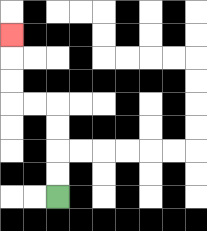{'start': '[2, 8]', 'end': '[0, 1]', 'path_directions': 'U,U,U,U,L,L,U,U,U', 'path_coordinates': '[[2, 8], [2, 7], [2, 6], [2, 5], [2, 4], [1, 4], [0, 4], [0, 3], [0, 2], [0, 1]]'}